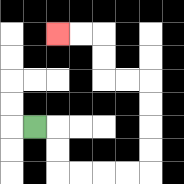{'start': '[1, 5]', 'end': '[2, 1]', 'path_directions': 'R,D,D,R,R,R,R,U,U,U,U,L,L,U,U,L,L', 'path_coordinates': '[[1, 5], [2, 5], [2, 6], [2, 7], [3, 7], [4, 7], [5, 7], [6, 7], [6, 6], [6, 5], [6, 4], [6, 3], [5, 3], [4, 3], [4, 2], [4, 1], [3, 1], [2, 1]]'}